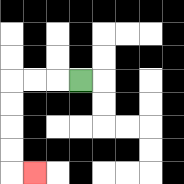{'start': '[3, 3]', 'end': '[1, 7]', 'path_directions': 'L,L,L,D,D,D,D,R', 'path_coordinates': '[[3, 3], [2, 3], [1, 3], [0, 3], [0, 4], [0, 5], [0, 6], [0, 7], [1, 7]]'}